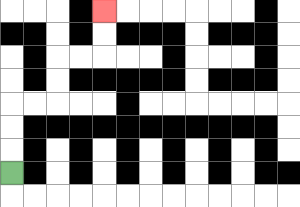{'start': '[0, 7]', 'end': '[4, 0]', 'path_directions': 'U,U,U,R,R,U,U,R,R,U,U', 'path_coordinates': '[[0, 7], [0, 6], [0, 5], [0, 4], [1, 4], [2, 4], [2, 3], [2, 2], [3, 2], [4, 2], [4, 1], [4, 0]]'}